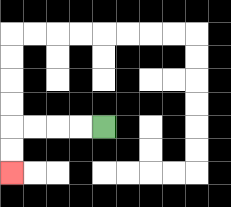{'start': '[4, 5]', 'end': '[0, 7]', 'path_directions': 'L,L,L,L,D,D', 'path_coordinates': '[[4, 5], [3, 5], [2, 5], [1, 5], [0, 5], [0, 6], [0, 7]]'}